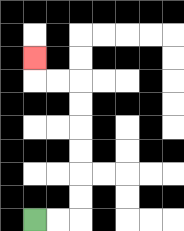{'start': '[1, 9]', 'end': '[1, 2]', 'path_directions': 'R,R,U,U,U,U,U,U,L,L,U', 'path_coordinates': '[[1, 9], [2, 9], [3, 9], [3, 8], [3, 7], [3, 6], [3, 5], [3, 4], [3, 3], [2, 3], [1, 3], [1, 2]]'}